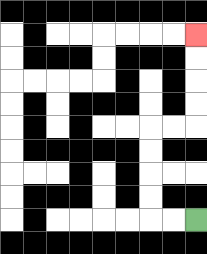{'start': '[8, 9]', 'end': '[8, 1]', 'path_directions': 'L,L,U,U,U,U,R,R,U,U,U,U', 'path_coordinates': '[[8, 9], [7, 9], [6, 9], [6, 8], [6, 7], [6, 6], [6, 5], [7, 5], [8, 5], [8, 4], [8, 3], [8, 2], [8, 1]]'}